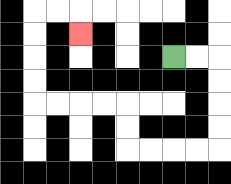{'start': '[7, 2]', 'end': '[3, 1]', 'path_directions': 'R,R,D,D,D,D,L,L,L,L,U,U,L,L,L,L,U,U,U,U,R,R,D', 'path_coordinates': '[[7, 2], [8, 2], [9, 2], [9, 3], [9, 4], [9, 5], [9, 6], [8, 6], [7, 6], [6, 6], [5, 6], [5, 5], [5, 4], [4, 4], [3, 4], [2, 4], [1, 4], [1, 3], [1, 2], [1, 1], [1, 0], [2, 0], [3, 0], [3, 1]]'}